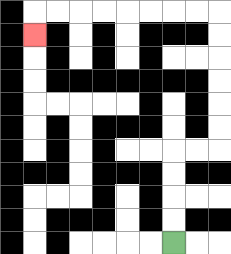{'start': '[7, 10]', 'end': '[1, 1]', 'path_directions': 'U,U,U,U,R,R,U,U,U,U,U,U,L,L,L,L,L,L,L,L,D', 'path_coordinates': '[[7, 10], [7, 9], [7, 8], [7, 7], [7, 6], [8, 6], [9, 6], [9, 5], [9, 4], [9, 3], [9, 2], [9, 1], [9, 0], [8, 0], [7, 0], [6, 0], [5, 0], [4, 0], [3, 0], [2, 0], [1, 0], [1, 1]]'}